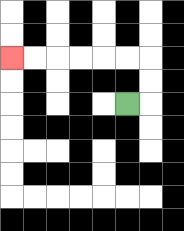{'start': '[5, 4]', 'end': '[0, 2]', 'path_directions': 'R,U,U,L,L,L,L,L,L', 'path_coordinates': '[[5, 4], [6, 4], [6, 3], [6, 2], [5, 2], [4, 2], [3, 2], [2, 2], [1, 2], [0, 2]]'}